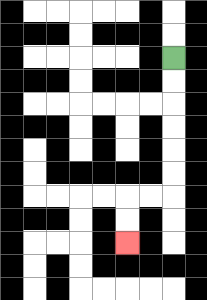{'start': '[7, 2]', 'end': '[5, 10]', 'path_directions': 'D,D,D,D,D,D,L,L,D,D', 'path_coordinates': '[[7, 2], [7, 3], [7, 4], [7, 5], [7, 6], [7, 7], [7, 8], [6, 8], [5, 8], [5, 9], [5, 10]]'}